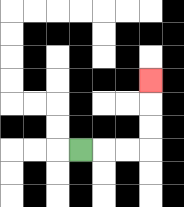{'start': '[3, 6]', 'end': '[6, 3]', 'path_directions': 'R,R,R,U,U,U', 'path_coordinates': '[[3, 6], [4, 6], [5, 6], [6, 6], [6, 5], [6, 4], [6, 3]]'}